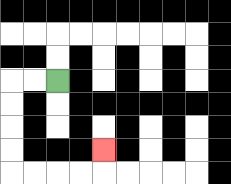{'start': '[2, 3]', 'end': '[4, 6]', 'path_directions': 'L,L,D,D,D,D,R,R,R,R,U', 'path_coordinates': '[[2, 3], [1, 3], [0, 3], [0, 4], [0, 5], [0, 6], [0, 7], [1, 7], [2, 7], [3, 7], [4, 7], [4, 6]]'}